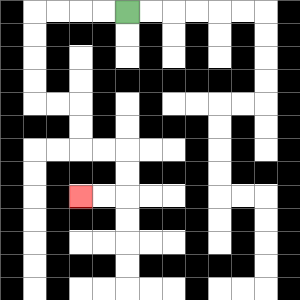{'start': '[5, 0]', 'end': '[3, 8]', 'path_directions': 'L,L,L,L,D,D,D,D,R,R,D,D,R,R,D,D,L,L', 'path_coordinates': '[[5, 0], [4, 0], [3, 0], [2, 0], [1, 0], [1, 1], [1, 2], [1, 3], [1, 4], [2, 4], [3, 4], [3, 5], [3, 6], [4, 6], [5, 6], [5, 7], [5, 8], [4, 8], [3, 8]]'}